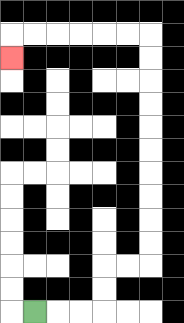{'start': '[1, 13]', 'end': '[0, 2]', 'path_directions': 'R,R,R,U,U,R,R,U,U,U,U,U,U,U,U,U,U,L,L,L,L,L,L,D', 'path_coordinates': '[[1, 13], [2, 13], [3, 13], [4, 13], [4, 12], [4, 11], [5, 11], [6, 11], [6, 10], [6, 9], [6, 8], [6, 7], [6, 6], [6, 5], [6, 4], [6, 3], [6, 2], [6, 1], [5, 1], [4, 1], [3, 1], [2, 1], [1, 1], [0, 1], [0, 2]]'}